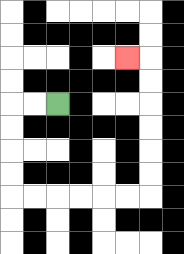{'start': '[2, 4]', 'end': '[5, 2]', 'path_directions': 'L,L,D,D,D,D,R,R,R,R,R,R,U,U,U,U,U,U,L', 'path_coordinates': '[[2, 4], [1, 4], [0, 4], [0, 5], [0, 6], [0, 7], [0, 8], [1, 8], [2, 8], [3, 8], [4, 8], [5, 8], [6, 8], [6, 7], [6, 6], [6, 5], [6, 4], [6, 3], [6, 2], [5, 2]]'}